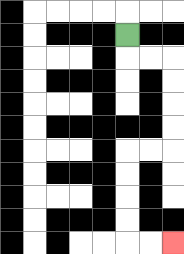{'start': '[5, 1]', 'end': '[7, 10]', 'path_directions': 'D,R,R,D,D,D,D,L,L,D,D,D,D,R,R', 'path_coordinates': '[[5, 1], [5, 2], [6, 2], [7, 2], [7, 3], [7, 4], [7, 5], [7, 6], [6, 6], [5, 6], [5, 7], [5, 8], [5, 9], [5, 10], [6, 10], [7, 10]]'}